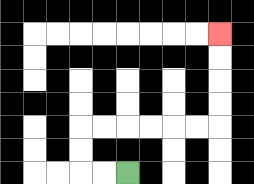{'start': '[5, 7]', 'end': '[9, 1]', 'path_directions': 'L,L,U,U,R,R,R,R,R,R,U,U,U,U', 'path_coordinates': '[[5, 7], [4, 7], [3, 7], [3, 6], [3, 5], [4, 5], [5, 5], [6, 5], [7, 5], [8, 5], [9, 5], [9, 4], [9, 3], [9, 2], [9, 1]]'}